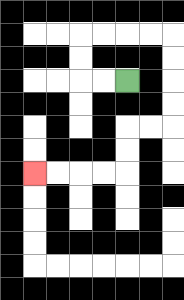{'start': '[5, 3]', 'end': '[1, 7]', 'path_directions': 'L,L,U,U,R,R,R,R,D,D,D,D,L,L,D,D,L,L,L,L', 'path_coordinates': '[[5, 3], [4, 3], [3, 3], [3, 2], [3, 1], [4, 1], [5, 1], [6, 1], [7, 1], [7, 2], [7, 3], [7, 4], [7, 5], [6, 5], [5, 5], [5, 6], [5, 7], [4, 7], [3, 7], [2, 7], [1, 7]]'}